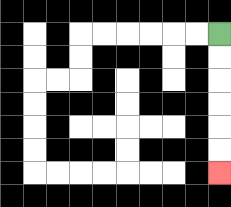{'start': '[9, 1]', 'end': '[9, 7]', 'path_directions': 'D,D,D,D,D,D', 'path_coordinates': '[[9, 1], [9, 2], [9, 3], [9, 4], [9, 5], [9, 6], [9, 7]]'}